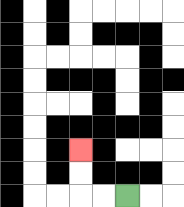{'start': '[5, 8]', 'end': '[3, 6]', 'path_directions': 'L,L,U,U', 'path_coordinates': '[[5, 8], [4, 8], [3, 8], [3, 7], [3, 6]]'}